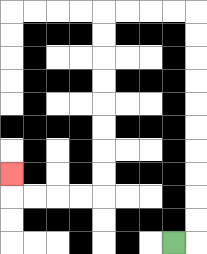{'start': '[7, 10]', 'end': '[0, 7]', 'path_directions': 'R,U,U,U,U,U,U,U,U,U,U,L,L,L,L,D,D,D,D,D,D,D,D,L,L,L,L,U', 'path_coordinates': '[[7, 10], [8, 10], [8, 9], [8, 8], [8, 7], [8, 6], [8, 5], [8, 4], [8, 3], [8, 2], [8, 1], [8, 0], [7, 0], [6, 0], [5, 0], [4, 0], [4, 1], [4, 2], [4, 3], [4, 4], [4, 5], [4, 6], [4, 7], [4, 8], [3, 8], [2, 8], [1, 8], [0, 8], [0, 7]]'}